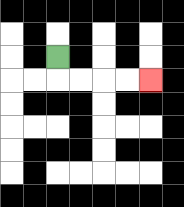{'start': '[2, 2]', 'end': '[6, 3]', 'path_directions': 'D,R,R,R,R', 'path_coordinates': '[[2, 2], [2, 3], [3, 3], [4, 3], [5, 3], [6, 3]]'}